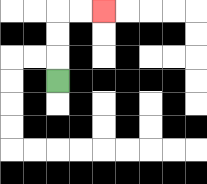{'start': '[2, 3]', 'end': '[4, 0]', 'path_directions': 'U,U,U,R,R', 'path_coordinates': '[[2, 3], [2, 2], [2, 1], [2, 0], [3, 0], [4, 0]]'}